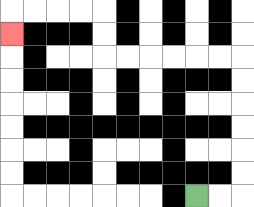{'start': '[8, 8]', 'end': '[0, 1]', 'path_directions': 'R,R,U,U,U,U,U,U,L,L,L,L,L,L,U,U,L,L,L,L,D', 'path_coordinates': '[[8, 8], [9, 8], [10, 8], [10, 7], [10, 6], [10, 5], [10, 4], [10, 3], [10, 2], [9, 2], [8, 2], [7, 2], [6, 2], [5, 2], [4, 2], [4, 1], [4, 0], [3, 0], [2, 0], [1, 0], [0, 0], [0, 1]]'}